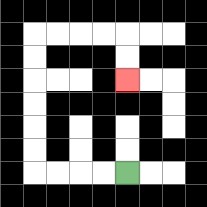{'start': '[5, 7]', 'end': '[5, 3]', 'path_directions': 'L,L,L,L,U,U,U,U,U,U,R,R,R,R,D,D', 'path_coordinates': '[[5, 7], [4, 7], [3, 7], [2, 7], [1, 7], [1, 6], [1, 5], [1, 4], [1, 3], [1, 2], [1, 1], [2, 1], [3, 1], [4, 1], [5, 1], [5, 2], [5, 3]]'}